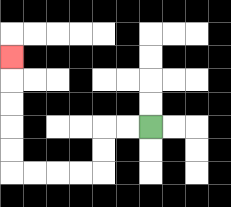{'start': '[6, 5]', 'end': '[0, 2]', 'path_directions': 'L,L,D,D,L,L,L,L,U,U,U,U,U', 'path_coordinates': '[[6, 5], [5, 5], [4, 5], [4, 6], [4, 7], [3, 7], [2, 7], [1, 7], [0, 7], [0, 6], [0, 5], [0, 4], [0, 3], [0, 2]]'}